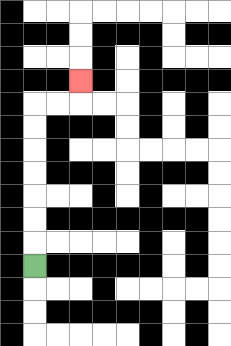{'start': '[1, 11]', 'end': '[3, 3]', 'path_directions': 'U,U,U,U,U,U,U,R,R,U', 'path_coordinates': '[[1, 11], [1, 10], [1, 9], [1, 8], [1, 7], [1, 6], [1, 5], [1, 4], [2, 4], [3, 4], [3, 3]]'}